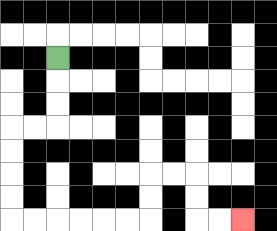{'start': '[2, 2]', 'end': '[10, 9]', 'path_directions': 'D,D,D,L,L,D,D,D,D,R,R,R,R,R,R,U,U,R,R,D,D,R,R', 'path_coordinates': '[[2, 2], [2, 3], [2, 4], [2, 5], [1, 5], [0, 5], [0, 6], [0, 7], [0, 8], [0, 9], [1, 9], [2, 9], [3, 9], [4, 9], [5, 9], [6, 9], [6, 8], [6, 7], [7, 7], [8, 7], [8, 8], [8, 9], [9, 9], [10, 9]]'}